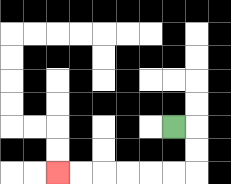{'start': '[7, 5]', 'end': '[2, 7]', 'path_directions': 'R,D,D,L,L,L,L,L,L', 'path_coordinates': '[[7, 5], [8, 5], [8, 6], [8, 7], [7, 7], [6, 7], [5, 7], [4, 7], [3, 7], [2, 7]]'}